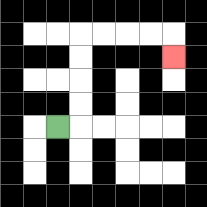{'start': '[2, 5]', 'end': '[7, 2]', 'path_directions': 'R,U,U,U,U,R,R,R,R,D', 'path_coordinates': '[[2, 5], [3, 5], [3, 4], [3, 3], [3, 2], [3, 1], [4, 1], [5, 1], [6, 1], [7, 1], [7, 2]]'}